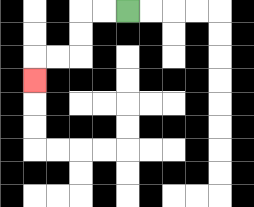{'start': '[5, 0]', 'end': '[1, 3]', 'path_directions': 'L,L,D,D,L,L,D', 'path_coordinates': '[[5, 0], [4, 0], [3, 0], [3, 1], [3, 2], [2, 2], [1, 2], [1, 3]]'}